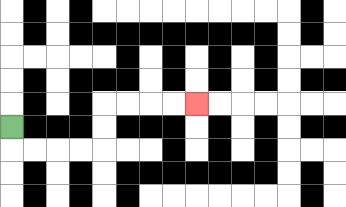{'start': '[0, 5]', 'end': '[8, 4]', 'path_directions': 'D,R,R,R,R,U,U,R,R,R,R', 'path_coordinates': '[[0, 5], [0, 6], [1, 6], [2, 6], [3, 6], [4, 6], [4, 5], [4, 4], [5, 4], [6, 4], [7, 4], [8, 4]]'}